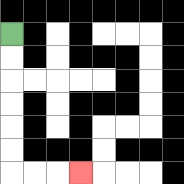{'start': '[0, 1]', 'end': '[3, 7]', 'path_directions': 'D,D,D,D,D,D,R,R,R', 'path_coordinates': '[[0, 1], [0, 2], [0, 3], [0, 4], [0, 5], [0, 6], [0, 7], [1, 7], [2, 7], [3, 7]]'}